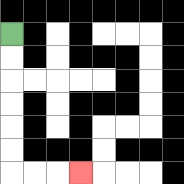{'start': '[0, 1]', 'end': '[3, 7]', 'path_directions': 'D,D,D,D,D,D,R,R,R', 'path_coordinates': '[[0, 1], [0, 2], [0, 3], [0, 4], [0, 5], [0, 6], [0, 7], [1, 7], [2, 7], [3, 7]]'}